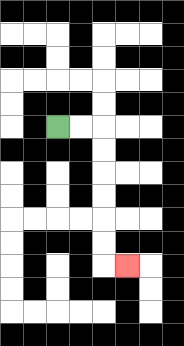{'start': '[2, 5]', 'end': '[5, 11]', 'path_directions': 'R,R,D,D,D,D,D,D,R', 'path_coordinates': '[[2, 5], [3, 5], [4, 5], [4, 6], [4, 7], [4, 8], [4, 9], [4, 10], [4, 11], [5, 11]]'}